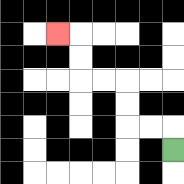{'start': '[7, 6]', 'end': '[2, 1]', 'path_directions': 'U,L,L,U,U,L,L,U,U,L', 'path_coordinates': '[[7, 6], [7, 5], [6, 5], [5, 5], [5, 4], [5, 3], [4, 3], [3, 3], [3, 2], [3, 1], [2, 1]]'}